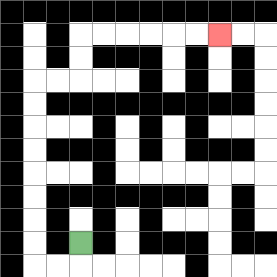{'start': '[3, 10]', 'end': '[9, 1]', 'path_directions': 'D,L,L,U,U,U,U,U,U,U,U,R,R,U,U,R,R,R,R,R,R', 'path_coordinates': '[[3, 10], [3, 11], [2, 11], [1, 11], [1, 10], [1, 9], [1, 8], [1, 7], [1, 6], [1, 5], [1, 4], [1, 3], [2, 3], [3, 3], [3, 2], [3, 1], [4, 1], [5, 1], [6, 1], [7, 1], [8, 1], [9, 1]]'}